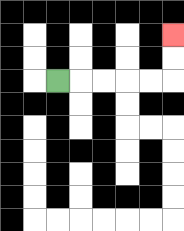{'start': '[2, 3]', 'end': '[7, 1]', 'path_directions': 'R,R,R,R,R,U,U', 'path_coordinates': '[[2, 3], [3, 3], [4, 3], [5, 3], [6, 3], [7, 3], [7, 2], [7, 1]]'}